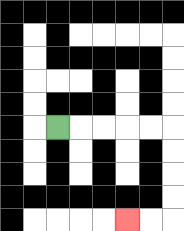{'start': '[2, 5]', 'end': '[5, 9]', 'path_directions': 'R,R,R,R,R,D,D,D,D,L,L', 'path_coordinates': '[[2, 5], [3, 5], [4, 5], [5, 5], [6, 5], [7, 5], [7, 6], [7, 7], [7, 8], [7, 9], [6, 9], [5, 9]]'}